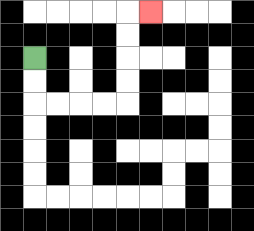{'start': '[1, 2]', 'end': '[6, 0]', 'path_directions': 'D,D,R,R,R,R,U,U,U,U,R', 'path_coordinates': '[[1, 2], [1, 3], [1, 4], [2, 4], [3, 4], [4, 4], [5, 4], [5, 3], [5, 2], [5, 1], [5, 0], [6, 0]]'}